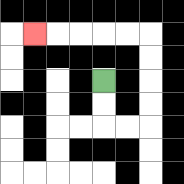{'start': '[4, 3]', 'end': '[1, 1]', 'path_directions': 'D,D,R,R,U,U,U,U,L,L,L,L,L', 'path_coordinates': '[[4, 3], [4, 4], [4, 5], [5, 5], [6, 5], [6, 4], [6, 3], [6, 2], [6, 1], [5, 1], [4, 1], [3, 1], [2, 1], [1, 1]]'}